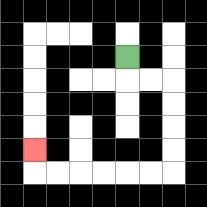{'start': '[5, 2]', 'end': '[1, 6]', 'path_directions': 'D,R,R,D,D,D,D,L,L,L,L,L,L,U', 'path_coordinates': '[[5, 2], [5, 3], [6, 3], [7, 3], [7, 4], [7, 5], [7, 6], [7, 7], [6, 7], [5, 7], [4, 7], [3, 7], [2, 7], [1, 7], [1, 6]]'}